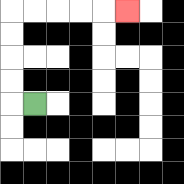{'start': '[1, 4]', 'end': '[5, 0]', 'path_directions': 'L,U,U,U,U,R,R,R,R,R', 'path_coordinates': '[[1, 4], [0, 4], [0, 3], [0, 2], [0, 1], [0, 0], [1, 0], [2, 0], [3, 0], [4, 0], [5, 0]]'}